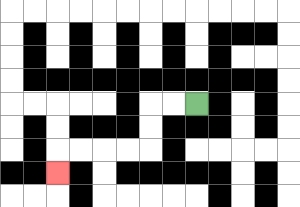{'start': '[8, 4]', 'end': '[2, 7]', 'path_directions': 'L,L,D,D,L,L,L,L,D', 'path_coordinates': '[[8, 4], [7, 4], [6, 4], [6, 5], [6, 6], [5, 6], [4, 6], [3, 6], [2, 6], [2, 7]]'}